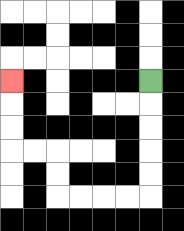{'start': '[6, 3]', 'end': '[0, 3]', 'path_directions': 'D,D,D,D,D,L,L,L,L,U,U,L,L,U,U,U', 'path_coordinates': '[[6, 3], [6, 4], [6, 5], [6, 6], [6, 7], [6, 8], [5, 8], [4, 8], [3, 8], [2, 8], [2, 7], [2, 6], [1, 6], [0, 6], [0, 5], [0, 4], [0, 3]]'}